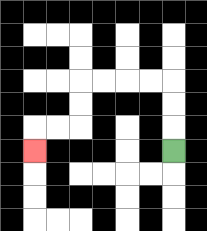{'start': '[7, 6]', 'end': '[1, 6]', 'path_directions': 'U,U,U,L,L,L,L,D,D,L,L,D', 'path_coordinates': '[[7, 6], [7, 5], [7, 4], [7, 3], [6, 3], [5, 3], [4, 3], [3, 3], [3, 4], [3, 5], [2, 5], [1, 5], [1, 6]]'}